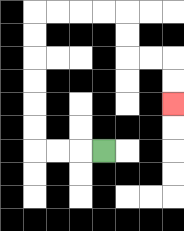{'start': '[4, 6]', 'end': '[7, 4]', 'path_directions': 'L,L,L,U,U,U,U,U,U,R,R,R,R,D,D,R,R,D,D', 'path_coordinates': '[[4, 6], [3, 6], [2, 6], [1, 6], [1, 5], [1, 4], [1, 3], [1, 2], [1, 1], [1, 0], [2, 0], [3, 0], [4, 0], [5, 0], [5, 1], [5, 2], [6, 2], [7, 2], [7, 3], [7, 4]]'}